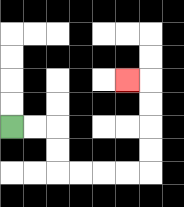{'start': '[0, 5]', 'end': '[5, 3]', 'path_directions': 'R,R,D,D,R,R,R,R,U,U,U,U,L', 'path_coordinates': '[[0, 5], [1, 5], [2, 5], [2, 6], [2, 7], [3, 7], [4, 7], [5, 7], [6, 7], [6, 6], [6, 5], [6, 4], [6, 3], [5, 3]]'}